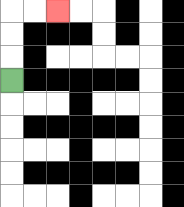{'start': '[0, 3]', 'end': '[2, 0]', 'path_directions': 'U,U,U,R,R', 'path_coordinates': '[[0, 3], [0, 2], [0, 1], [0, 0], [1, 0], [2, 0]]'}